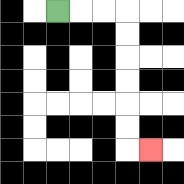{'start': '[2, 0]', 'end': '[6, 6]', 'path_directions': 'R,R,R,D,D,D,D,D,D,R', 'path_coordinates': '[[2, 0], [3, 0], [4, 0], [5, 0], [5, 1], [5, 2], [5, 3], [5, 4], [5, 5], [5, 6], [6, 6]]'}